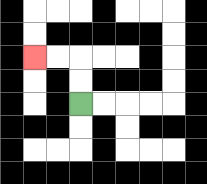{'start': '[3, 4]', 'end': '[1, 2]', 'path_directions': 'U,U,L,L', 'path_coordinates': '[[3, 4], [3, 3], [3, 2], [2, 2], [1, 2]]'}